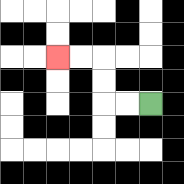{'start': '[6, 4]', 'end': '[2, 2]', 'path_directions': 'L,L,U,U,L,L', 'path_coordinates': '[[6, 4], [5, 4], [4, 4], [4, 3], [4, 2], [3, 2], [2, 2]]'}